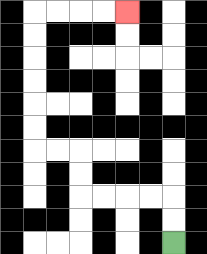{'start': '[7, 10]', 'end': '[5, 0]', 'path_directions': 'U,U,L,L,L,L,U,U,L,L,U,U,U,U,U,U,R,R,R,R', 'path_coordinates': '[[7, 10], [7, 9], [7, 8], [6, 8], [5, 8], [4, 8], [3, 8], [3, 7], [3, 6], [2, 6], [1, 6], [1, 5], [1, 4], [1, 3], [1, 2], [1, 1], [1, 0], [2, 0], [3, 0], [4, 0], [5, 0]]'}